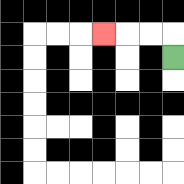{'start': '[7, 2]', 'end': '[4, 1]', 'path_directions': 'U,L,L,L', 'path_coordinates': '[[7, 2], [7, 1], [6, 1], [5, 1], [4, 1]]'}